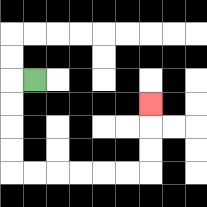{'start': '[1, 3]', 'end': '[6, 4]', 'path_directions': 'L,D,D,D,D,R,R,R,R,R,R,U,U,U', 'path_coordinates': '[[1, 3], [0, 3], [0, 4], [0, 5], [0, 6], [0, 7], [1, 7], [2, 7], [3, 7], [4, 7], [5, 7], [6, 7], [6, 6], [6, 5], [6, 4]]'}